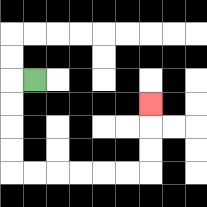{'start': '[1, 3]', 'end': '[6, 4]', 'path_directions': 'L,D,D,D,D,R,R,R,R,R,R,U,U,U', 'path_coordinates': '[[1, 3], [0, 3], [0, 4], [0, 5], [0, 6], [0, 7], [1, 7], [2, 7], [3, 7], [4, 7], [5, 7], [6, 7], [6, 6], [6, 5], [6, 4]]'}